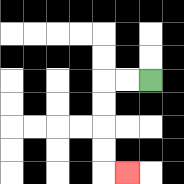{'start': '[6, 3]', 'end': '[5, 7]', 'path_directions': 'L,L,D,D,D,D,R', 'path_coordinates': '[[6, 3], [5, 3], [4, 3], [4, 4], [4, 5], [4, 6], [4, 7], [5, 7]]'}